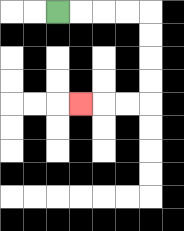{'start': '[2, 0]', 'end': '[3, 4]', 'path_directions': 'R,R,R,R,D,D,D,D,L,L,L', 'path_coordinates': '[[2, 0], [3, 0], [4, 0], [5, 0], [6, 0], [6, 1], [6, 2], [6, 3], [6, 4], [5, 4], [4, 4], [3, 4]]'}